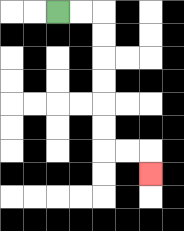{'start': '[2, 0]', 'end': '[6, 7]', 'path_directions': 'R,R,D,D,D,D,D,D,R,R,D', 'path_coordinates': '[[2, 0], [3, 0], [4, 0], [4, 1], [4, 2], [4, 3], [4, 4], [4, 5], [4, 6], [5, 6], [6, 6], [6, 7]]'}